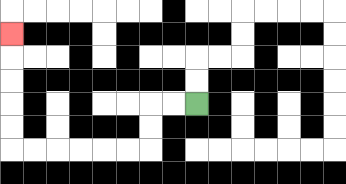{'start': '[8, 4]', 'end': '[0, 1]', 'path_directions': 'L,L,D,D,L,L,L,L,L,L,U,U,U,U,U', 'path_coordinates': '[[8, 4], [7, 4], [6, 4], [6, 5], [6, 6], [5, 6], [4, 6], [3, 6], [2, 6], [1, 6], [0, 6], [0, 5], [0, 4], [0, 3], [0, 2], [0, 1]]'}